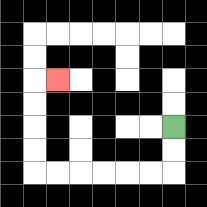{'start': '[7, 5]', 'end': '[2, 3]', 'path_directions': 'D,D,L,L,L,L,L,L,U,U,U,U,R', 'path_coordinates': '[[7, 5], [7, 6], [7, 7], [6, 7], [5, 7], [4, 7], [3, 7], [2, 7], [1, 7], [1, 6], [1, 5], [1, 4], [1, 3], [2, 3]]'}